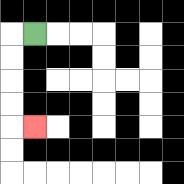{'start': '[1, 1]', 'end': '[1, 5]', 'path_directions': 'L,D,D,D,D,R', 'path_coordinates': '[[1, 1], [0, 1], [0, 2], [0, 3], [0, 4], [0, 5], [1, 5]]'}